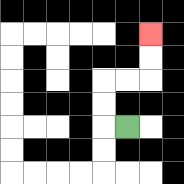{'start': '[5, 5]', 'end': '[6, 1]', 'path_directions': 'L,U,U,R,R,U,U', 'path_coordinates': '[[5, 5], [4, 5], [4, 4], [4, 3], [5, 3], [6, 3], [6, 2], [6, 1]]'}